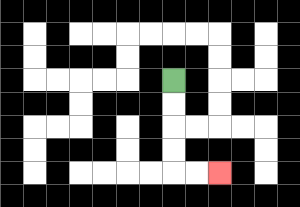{'start': '[7, 3]', 'end': '[9, 7]', 'path_directions': 'D,D,D,D,R,R', 'path_coordinates': '[[7, 3], [7, 4], [7, 5], [7, 6], [7, 7], [8, 7], [9, 7]]'}